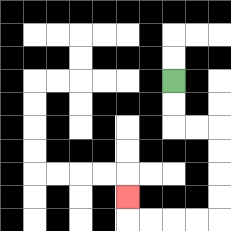{'start': '[7, 3]', 'end': '[5, 8]', 'path_directions': 'D,D,R,R,D,D,D,D,L,L,L,L,U', 'path_coordinates': '[[7, 3], [7, 4], [7, 5], [8, 5], [9, 5], [9, 6], [9, 7], [9, 8], [9, 9], [8, 9], [7, 9], [6, 9], [5, 9], [5, 8]]'}